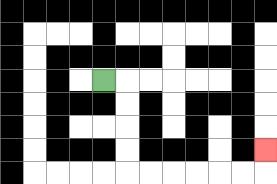{'start': '[4, 3]', 'end': '[11, 6]', 'path_directions': 'R,D,D,D,D,R,R,R,R,R,R,U', 'path_coordinates': '[[4, 3], [5, 3], [5, 4], [5, 5], [5, 6], [5, 7], [6, 7], [7, 7], [8, 7], [9, 7], [10, 7], [11, 7], [11, 6]]'}